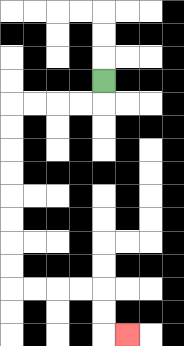{'start': '[4, 3]', 'end': '[5, 14]', 'path_directions': 'D,L,L,L,L,D,D,D,D,D,D,D,D,R,R,R,R,D,D,R', 'path_coordinates': '[[4, 3], [4, 4], [3, 4], [2, 4], [1, 4], [0, 4], [0, 5], [0, 6], [0, 7], [0, 8], [0, 9], [0, 10], [0, 11], [0, 12], [1, 12], [2, 12], [3, 12], [4, 12], [4, 13], [4, 14], [5, 14]]'}